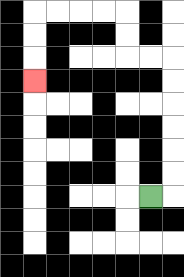{'start': '[6, 8]', 'end': '[1, 3]', 'path_directions': 'R,U,U,U,U,U,U,L,L,U,U,L,L,L,L,D,D,D', 'path_coordinates': '[[6, 8], [7, 8], [7, 7], [7, 6], [7, 5], [7, 4], [7, 3], [7, 2], [6, 2], [5, 2], [5, 1], [5, 0], [4, 0], [3, 0], [2, 0], [1, 0], [1, 1], [1, 2], [1, 3]]'}